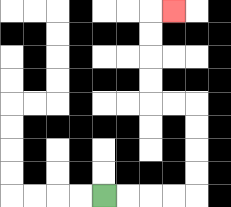{'start': '[4, 8]', 'end': '[7, 0]', 'path_directions': 'R,R,R,R,U,U,U,U,L,L,U,U,U,U,R', 'path_coordinates': '[[4, 8], [5, 8], [6, 8], [7, 8], [8, 8], [8, 7], [8, 6], [8, 5], [8, 4], [7, 4], [6, 4], [6, 3], [6, 2], [6, 1], [6, 0], [7, 0]]'}